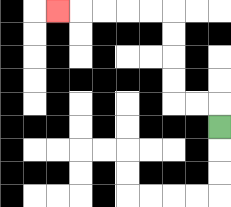{'start': '[9, 5]', 'end': '[2, 0]', 'path_directions': 'U,L,L,U,U,U,U,L,L,L,L,L', 'path_coordinates': '[[9, 5], [9, 4], [8, 4], [7, 4], [7, 3], [7, 2], [7, 1], [7, 0], [6, 0], [5, 0], [4, 0], [3, 0], [2, 0]]'}